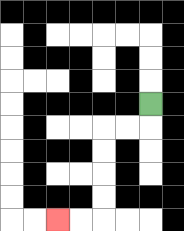{'start': '[6, 4]', 'end': '[2, 9]', 'path_directions': 'D,L,L,D,D,D,D,L,L', 'path_coordinates': '[[6, 4], [6, 5], [5, 5], [4, 5], [4, 6], [4, 7], [4, 8], [4, 9], [3, 9], [2, 9]]'}